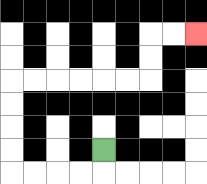{'start': '[4, 6]', 'end': '[8, 1]', 'path_directions': 'D,L,L,L,L,U,U,U,U,R,R,R,R,R,R,U,U,R,R', 'path_coordinates': '[[4, 6], [4, 7], [3, 7], [2, 7], [1, 7], [0, 7], [0, 6], [0, 5], [0, 4], [0, 3], [1, 3], [2, 3], [3, 3], [4, 3], [5, 3], [6, 3], [6, 2], [6, 1], [7, 1], [8, 1]]'}